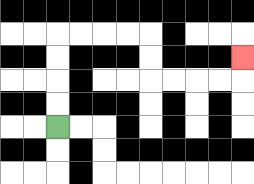{'start': '[2, 5]', 'end': '[10, 2]', 'path_directions': 'U,U,U,U,R,R,R,R,D,D,R,R,R,R,U', 'path_coordinates': '[[2, 5], [2, 4], [2, 3], [2, 2], [2, 1], [3, 1], [4, 1], [5, 1], [6, 1], [6, 2], [6, 3], [7, 3], [8, 3], [9, 3], [10, 3], [10, 2]]'}